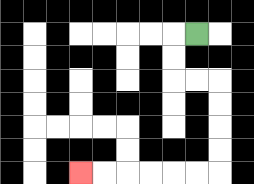{'start': '[8, 1]', 'end': '[3, 7]', 'path_directions': 'L,D,D,R,R,D,D,D,D,L,L,L,L,L,L', 'path_coordinates': '[[8, 1], [7, 1], [7, 2], [7, 3], [8, 3], [9, 3], [9, 4], [9, 5], [9, 6], [9, 7], [8, 7], [7, 7], [6, 7], [5, 7], [4, 7], [3, 7]]'}